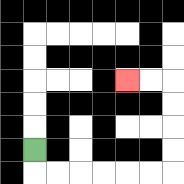{'start': '[1, 6]', 'end': '[5, 3]', 'path_directions': 'D,R,R,R,R,R,R,U,U,U,U,L,L', 'path_coordinates': '[[1, 6], [1, 7], [2, 7], [3, 7], [4, 7], [5, 7], [6, 7], [7, 7], [7, 6], [7, 5], [7, 4], [7, 3], [6, 3], [5, 3]]'}